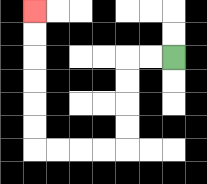{'start': '[7, 2]', 'end': '[1, 0]', 'path_directions': 'L,L,D,D,D,D,L,L,L,L,U,U,U,U,U,U', 'path_coordinates': '[[7, 2], [6, 2], [5, 2], [5, 3], [5, 4], [5, 5], [5, 6], [4, 6], [3, 6], [2, 6], [1, 6], [1, 5], [1, 4], [1, 3], [1, 2], [1, 1], [1, 0]]'}